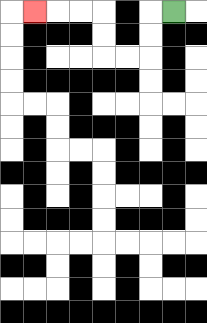{'start': '[7, 0]', 'end': '[1, 0]', 'path_directions': 'L,D,D,L,L,U,U,L,L,L', 'path_coordinates': '[[7, 0], [6, 0], [6, 1], [6, 2], [5, 2], [4, 2], [4, 1], [4, 0], [3, 0], [2, 0], [1, 0]]'}